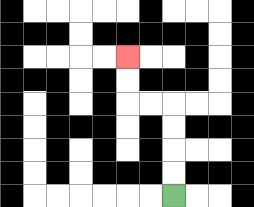{'start': '[7, 8]', 'end': '[5, 2]', 'path_directions': 'U,U,U,U,L,L,U,U', 'path_coordinates': '[[7, 8], [7, 7], [7, 6], [7, 5], [7, 4], [6, 4], [5, 4], [5, 3], [5, 2]]'}